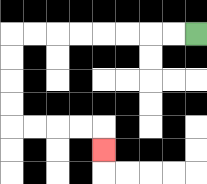{'start': '[8, 1]', 'end': '[4, 6]', 'path_directions': 'L,L,L,L,L,L,L,L,D,D,D,D,R,R,R,R,D', 'path_coordinates': '[[8, 1], [7, 1], [6, 1], [5, 1], [4, 1], [3, 1], [2, 1], [1, 1], [0, 1], [0, 2], [0, 3], [0, 4], [0, 5], [1, 5], [2, 5], [3, 5], [4, 5], [4, 6]]'}